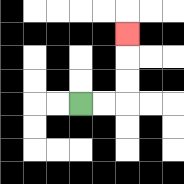{'start': '[3, 4]', 'end': '[5, 1]', 'path_directions': 'R,R,U,U,U', 'path_coordinates': '[[3, 4], [4, 4], [5, 4], [5, 3], [5, 2], [5, 1]]'}